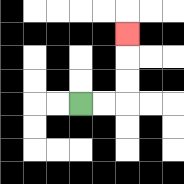{'start': '[3, 4]', 'end': '[5, 1]', 'path_directions': 'R,R,U,U,U', 'path_coordinates': '[[3, 4], [4, 4], [5, 4], [5, 3], [5, 2], [5, 1]]'}